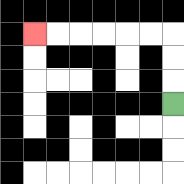{'start': '[7, 4]', 'end': '[1, 1]', 'path_directions': 'U,U,U,L,L,L,L,L,L', 'path_coordinates': '[[7, 4], [7, 3], [7, 2], [7, 1], [6, 1], [5, 1], [4, 1], [3, 1], [2, 1], [1, 1]]'}